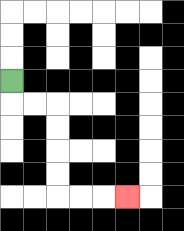{'start': '[0, 3]', 'end': '[5, 8]', 'path_directions': 'D,R,R,D,D,D,D,R,R,R', 'path_coordinates': '[[0, 3], [0, 4], [1, 4], [2, 4], [2, 5], [2, 6], [2, 7], [2, 8], [3, 8], [4, 8], [5, 8]]'}